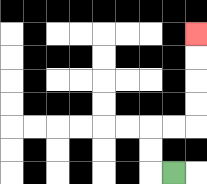{'start': '[7, 7]', 'end': '[8, 1]', 'path_directions': 'L,U,U,R,R,U,U,U,U', 'path_coordinates': '[[7, 7], [6, 7], [6, 6], [6, 5], [7, 5], [8, 5], [8, 4], [8, 3], [8, 2], [8, 1]]'}